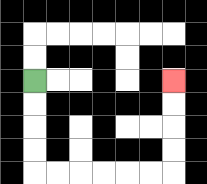{'start': '[1, 3]', 'end': '[7, 3]', 'path_directions': 'D,D,D,D,R,R,R,R,R,R,U,U,U,U', 'path_coordinates': '[[1, 3], [1, 4], [1, 5], [1, 6], [1, 7], [2, 7], [3, 7], [4, 7], [5, 7], [6, 7], [7, 7], [7, 6], [7, 5], [7, 4], [7, 3]]'}